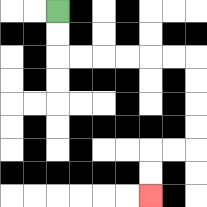{'start': '[2, 0]', 'end': '[6, 8]', 'path_directions': 'D,D,R,R,R,R,R,R,D,D,D,D,L,L,D,D', 'path_coordinates': '[[2, 0], [2, 1], [2, 2], [3, 2], [4, 2], [5, 2], [6, 2], [7, 2], [8, 2], [8, 3], [8, 4], [8, 5], [8, 6], [7, 6], [6, 6], [6, 7], [6, 8]]'}